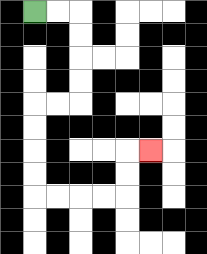{'start': '[1, 0]', 'end': '[6, 6]', 'path_directions': 'R,R,D,D,D,D,L,L,D,D,D,D,R,R,R,R,U,U,R', 'path_coordinates': '[[1, 0], [2, 0], [3, 0], [3, 1], [3, 2], [3, 3], [3, 4], [2, 4], [1, 4], [1, 5], [1, 6], [1, 7], [1, 8], [2, 8], [3, 8], [4, 8], [5, 8], [5, 7], [5, 6], [6, 6]]'}